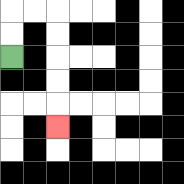{'start': '[0, 2]', 'end': '[2, 5]', 'path_directions': 'U,U,R,R,D,D,D,D,D', 'path_coordinates': '[[0, 2], [0, 1], [0, 0], [1, 0], [2, 0], [2, 1], [2, 2], [2, 3], [2, 4], [2, 5]]'}